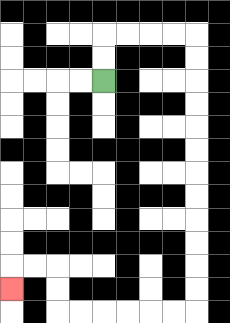{'start': '[4, 3]', 'end': '[0, 12]', 'path_directions': 'U,U,R,R,R,R,D,D,D,D,D,D,D,D,D,D,D,D,L,L,L,L,L,L,U,U,L,L,D', 'path_coordinates': '[[4, 3], [4, 2], [4, 1], [5, 1], [6, 1], [7, 1], [8, 1], [8, 2], [8, 3], [8, 4], [8, 5], [8, 6], [8, 7], [8, 8], [8, 9], [8, 10], [8, 11], [8, 12], [8, 13], [7, 13], [6, 13], [5, 13], [4, 13], [3, 13], [2, 13], [2, 12], [2, 11], [1, 11], [0, 11], [0, 12]]'}